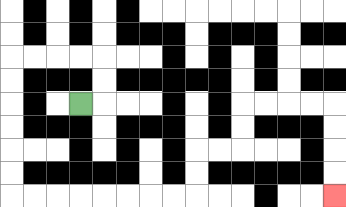{'start': '[3, 4]', 'end': '[14, 8]', 'path_directions': 'R,U,U,L,L,L,L,D,D,D,D,D,D,R,R,R,R,R,R,R,R,U,U,R,R,U,U,R,R,R,R,D,D,D,D', 'path_coordinates': '[[3, 4], [4, 4], [4, 3], [4, 2], [3, 2], [2, 2], [1, 2], [0, 2], [0, 3], [0, 4], [0, 5], [0, 6], [0, 7], [0, 8], [1, 8], [2, 8], [3, 8], [4, 8], [5, 8], [6, 8], [7, 8], [8, 8], [8, 7], [8, 6], [9, 6], [10, 6], [10, 5], [10, 4], [11, 4], [12, 4], [13, 4], [14, 4], [14, 5], [14, 6], [14, 7], [14, 8]]'}